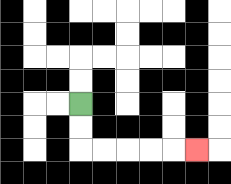{'start': '[3, 4]', 'end': '[8, 6]', 'path_directions': 'D,D,R,R,R,R,R', 'path_coordinates': '[[3, 4], [3, 5], [3, 6], [4, 6], [5, 6], [6, 6], [7, 6], [8, 6]]'}